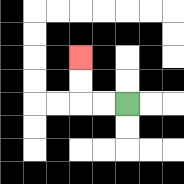{'start': '[5, 4]', 'end': '[3, 2]', 'path_directions': 'L,L,U,U', 'path_coordinates': '[[5, 4], [4, 4], [3, 4], [3, 3], [3, 2]]'}